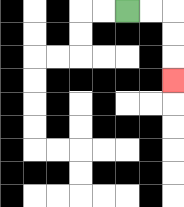{'start': '[5, 0]', 'end': '[7, 3]', 'path_directions': 'R,R,D,D,D', 'path_coordinates': '[[5, 0], [6, 0], [7, 0], [7, 1], [7, 2], [7, 3]]'}